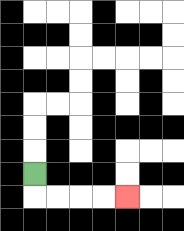{'start': '[1, 7]', 'end': '[5, 8]', 'path_directions': 'D,R,R,R,R', 'path_coordinates': '[[1, 7], [1, 8], [2, 8], [3, 8], [4, 8], [5, 8]]'}